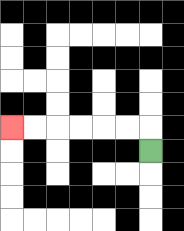{'start': '[6, 6]', 'end': '[0, 5]', 'path_directions': 'U,L,L,L,L,L,L', 'path_coordinates': '[[6, 6], [6, 5], [5, 5], [4, 5], [3, 5], [2, 5], [1, 5], [0, 5]]'}